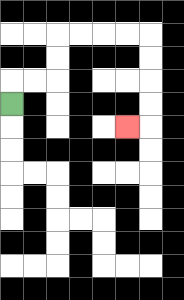{'start': '[0, 4]', 'end': '[5, 5]', 'path_directions': 'U,R,R,U,U,R,R,R,R,D,D,D,D,L', 'path_coordinates': '[[0, 4], [0, 3], [1, 3], [2, 3], [2, 2], [2, 1], [3, 1], [4, 1], [5, 1], [6, 1], [6, 2], [6, 3], [6, 4], [6, 5], [5, 5]]'}